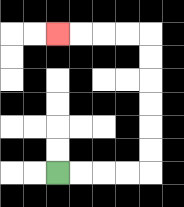{'start': '[2, 7]', 'end': '[2, 1]', 'path_directions': 'R,R,R,R,U,U,U,U,U,U,L,L,L,L', 'path_coordinates': '[[2, 7], [3, 7], [4, 7], [5, 7], [6, 7], [6, 6], [6, 5], [6, 4], [6, 3], [6, 2], [6, 1], [5, 1], [4, 1], [3, 1], [2, 1]]'}